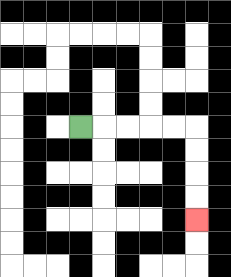{'start': '[3, 5]', 'end': '[8, 9]', 'path_directions': 'R,R,R,R,R,D,D,D,D', 'path_coordinates': '[[3, 5], [4, 5], [5, 5], [6, 5], [7, 5], [8, 5], [8, 6], [8, 7], [8, 8], [8, 9]]'}